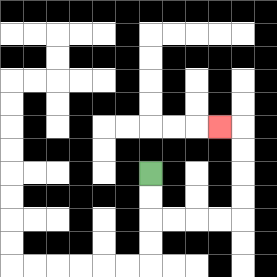{'start': '[6, 7]', 'end': '[9, 5]', 'path_directions': 'D,D,R,R,R,R,U,U,U,U,L', 'path_coordinates': '[[6, 7], [6, 8], [6, 9], [7, 9], [8, 9], [9, 9], [10, 9], [10, 8], [10, 7], [10, 6], [10, 5], [9, 5]]'}